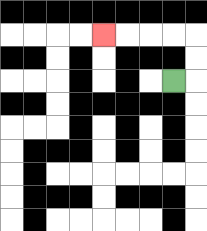{'start': '[7, 3]', 'end': '[4, 1]', 'path_directions': 'R,U,U,L,L,L,L', 'path_coordinates': '[[7, 3], [8, 3], [8, 2], [8, 1], [7, 1], [6, 1], [5, 1], [4, 1]]'}